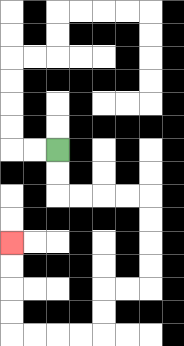{'start': '[2, 6]', 'end': '[0, 10]', 'path_directions': 'D,D,R,R,R,R,D,D,D,D,L,L,D,D,L,L,L,L,U,U,U,U', 'path_coordinates': '[[2, 6], [2, 7], [2, 8], [3, 8], [4, 8], [5, 8], [6, 8], [6, 9], [6, 10], [6, 11], [6, 12], [5, 12], [4, 12], [4, 13], [4, 14], [3, 14], [2, 14], [1, 14], [0, 14], [0, 13], [0, 12], [0, 11], [0, 10]]'}